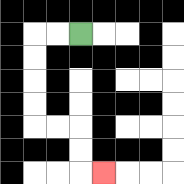{'start': '[3, 1]', 'end': '[4, 7]', 'path_directions': 'L,L,D,D,D,D,R,R,D,D,R', 'path_coordinates': '[[3, 1], [2, 1], [1, 1], [1, 2], [1, 3], [1, 4], [1, 5], [2, 5], [3, 5], [3, 6], [3, 7], [4, 7]]'}